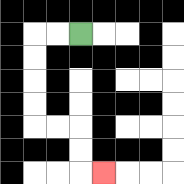{'start': '[3, 1]', 'end': '[4, 7]', 'path_directions': 'L,L,D,D,D,D,R,R,D,D,R', 'path_coordinates': '[[3, 1], [2, 1], [1, 1], [1, 2], [1, 3], [1, 4], [1, 5], [2, 5], [3, 5], [3, 6], [3, 7], [4, 7]]'}